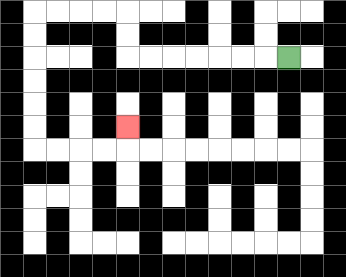{'start': '[12, 2]', 'end': '[5, 5]', 'path_directions': 'L,L,L,L,L,L,L,U,U,L,L,L,L,D,D,D,D,D,D,R,R,R,R,U', 'path_coordinates': '[[12, 2], [11, 2], [10, 2], [9, 2], [8, 2], [7, 2], [6, 2], [5, 2], [5, 1], [5, 0], [4, 0], [3, 0], [2, 0], [1, 0], [1, 1], [1, 2], [1, 3], [1, 4], [1, 5], [1, 6], [2, 6], [3, 6], [4, 6], [5, 6], [5, 5]]'}